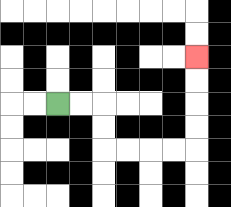{'start': '[2, 4]', 'end': '[8, 2]', 'path_directions': 'R,R,D,D,R,R,R,R,U,U,U,U', 'path_coordinates': '[[2, 4], [3, 4], [4, 4], [4, 5], [4, 6], [5, 6], [6, 6], [7, 6], [8, 6], [8, 5], [8, 4], [8, 3], [8, 2]]'}